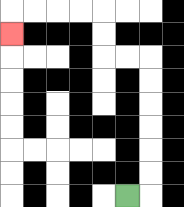{'start': '[5, 8]', 'end': '[0, 1]', 'path_directions': 'R,U,U,U,U,U,U,L,L,U,U,L,L,L,L,D', 'path_coordinates': '[[5, 8], [6, 8], [6, 7], [6, 6], [6, 5], [6, 4], [6, 3], [6, 2], [5, 2], [4, 2], [4, 1], [4, 0], [3, 0], [2, 0], [1, 0], [0, 0], [0, 1]]'}